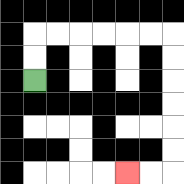{'start': '[1, 3]', 'end': '[5, 7]', 'path_directions': 'U,U,R,R,R,R,R,R,D,D,D,D,D,D,L,L', 'path_coordinates': '[[1, 3], [1, 2], [1, 1], [2, 1], [3, 1], [4, 1], [5, 1], [6, 1], [7, 1], [7, 2], [7, 3], [7, 4], [7, 5], [7, 6], [7, 7], [6, 7], [5, 7]]'}